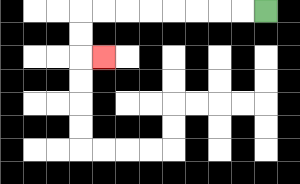{'start': '[11, 0]', 'end': '[4, 2]', 'path_directions': 'L,L,L,L,L,L,L,L,D,D,R', 'path_coordinates': '[[11, 0], [10, 0], [9, 0], [8, 0], [7, 0], [6, 0], [5, 0], [4, 0], [3, 0], [3, 1], [3, 2], [4, 2]]'}